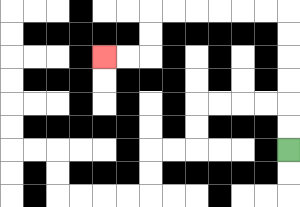{'start': '[12, 6]', 'end': '[4, 2]', 'path_directions': 'U,U,U,U,U,U,L,L,L,L,L,L,D,D,L,L', 'path_coordinates': '[[12, 6], [12, 5], [12, 4], [12, 3], [12, 2], [12, 1], [12, 0], [11, 0], [10, 0], [9, 0], [8, 0], [7, 0], [6, 0], [6, 1], [6, 2], [5, 2], [4, 2]]'}